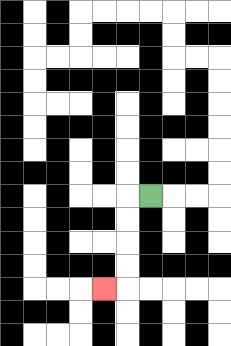{'start': '[6, 8]', 'end': '[4, 12]', 'path_directions': 'L,D,D,D,D,L', 'path_coordinates': '[[6, 8], [5, 8], [5, 9], [5, 10], [5, 11], [5, 12], [4, 12]]'}